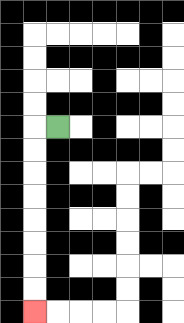{'start': '[2, 5]', 'end': '[1, 13]', 'path_directions': 'L,D,D,D,D,D,D,D,D', 'path_coordinates': '[[2, 5], [1, 5], [1, 6], [1, 7], [1, 8], [1, 9], [1, 10], [1, 11], [1, 12], [1, 13]]'}